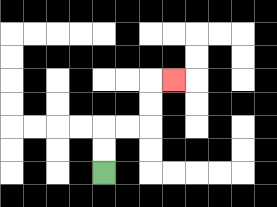{'start': '[4, 7]', 'end': '[7, 3]', 'path_directions': 'U,U,R,R,U,U,R', 'path_coordinates': '[[4, 7], [4, 6], [4, 5], [5, 5], [6, 5], [6, 4], [6, 3], [7, 3]]'}